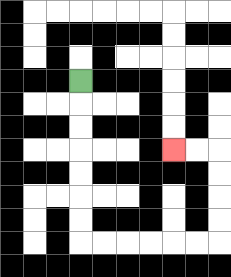{'start': '[3, 3]', 'end': '[7, 6]', 'path_directions': 'D,D,D,D,D,D,D,R,R,R,R,R,R,U,U,U,U,L,L', 'path_coordinates': '[[3, 3], [3, 4], [3, 5], [3, 6], [3, 7], [3, 8], [3, 9], [3, 10], [4, 10], [5, 10], [6, 10], [7, 10], [8, 10], [9, 10], [9, 9], [9, 8], [9, 7], [9, 6], [8, 6], [7, 6]]'}